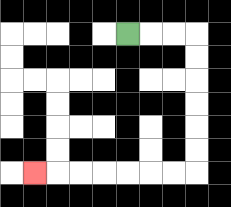{'start': '[5, 1]', 'end': '[1, 7]', 'path_directions': 'R,R,R,D,D,D,D,D,D,L,L,L,L,L,L,L', 'path_coordinates': '[[5, 1], [6, 1], [7, 1], [8, 1], [8, 2], [8, 3], [8, 4], [8, 5], [8, 6], [8, 7], [7, 7], [6, 7], [5, 7], [4, 7], [3, 7], [2, 7], [1, 7]]'}